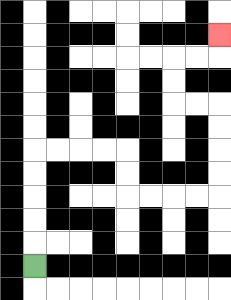{'start': '[1, 11]', 'end': '[9, 1]', 'path_directions': 'U,U,U,U,U,R,R,R,R,D,D,R,R,R,R,U,U,U,U,L,L,U,U,R,R,U', 'path_coordinates': '[[1, 11], [1, 10], [1, 9], [1, 8], [1, 7], [1, 6], [2, 6], [3, 6], [4, 6], [5, 6], [5, 7], [5, 8], [6, 8], [7, 8], [8, 8], [9, 8], [9, 7], [9, 6], [9, 5], [9, 4], [8, 4], [7, 4], [7, 3], [7, 2], [8, 2], [9, 2], [9, 1]]'}